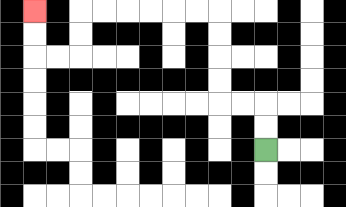{'start': '[11, 6]', 'end': '[1, 0]', 'path_directions': 'U,U,L,L,U,U,U,U,L,L,L,L,L,L,D,D,L,L,U,U', 'path_coordinates': '[[11, 6], [11, 5], [11, 4], [10, 4], [9, 4], [9, 3], [9, 2], [9, 1], [9, 0], [8, 0], [7, 0], [6, 0], [5, 0], [4, 0], [3, 0], [3, 1], [3, 2], [2, 2], [1, 2], [1, 1], [1, 0]]'}